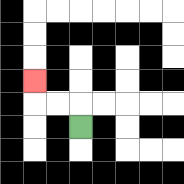{'start': '[3, 5]', 'end': '[1, 3]', 'path_directions': 'U,L,L,U', 'path_coordinates': '[[3, 5], [3, 4], [2, 4], [1, 4], [1, 3]]'}